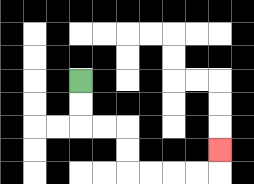{'start': '[3, 3]', 'end': '[9, 6]', 'path_directions': 'D,D,R,R,D,D,R,R,R,R,U', 'path_coordinates': '[[3, 3], [3, 4], [3, 5], [4, 5], [5, 5], [5, 6], [5, 7], [6, 7], [7, 7], [8, 7], [9, 7], [9, 6]]'}